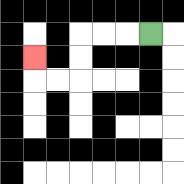{'start': '[6, 1]', 'end': '[1, 2]', 'path_directions': 'L,L,L,D,D,L,L,U', 'path_coordinates': '[[6, 1], [5, 1], [4, 1], [3, 1], [3, 2], [3, 3], [2, 3], [1, 3], [1, 2]]'}